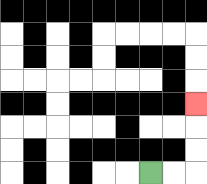{'start': '[6, 7]', 'end': '[8, 4]', 'path_directions': 'R,R,U,U,U', 'path_coordinates': '[[6, 7], [7, 7], [8, 7], [8, 6], [8, 5], [8, 4]]'}